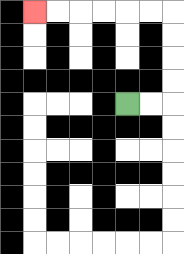{'start': '[5, 4]', 'end': '[1, 0]', 'path_directions': 'R,R,U,U,U,U,L,L,L,L,L,L', 'path_coordinates': '[[5, 4], [6, 4], [7, 4], [7, 3], [7, 2], [7, 1], [7, 0], [6, 0], [5, 0], [4, 0], [3, 0], [2, 0], [1, 0]]'}